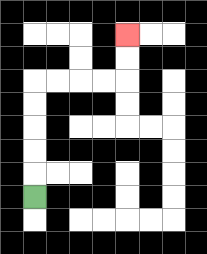{'start': '[1, 8]', 'end': '[5, 1]', 'path_directions': 'U,U,U,U,U,R,R,R,R,U,U', 'path_coordinates': '[[1, 8], [1, 7], [1, 6], [1, 5], [1, 4], [1, 3], [2, 3], [3, 3], [4, 3], [5, 3], [5, 2], [5, 1]]'}